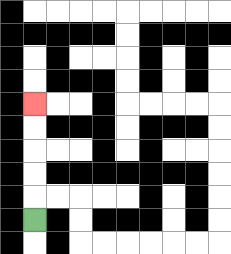{'start': '[1, 9]', 'end': '[1, 4]', 'path_directions': 'U,U,U,U,U', 'path_coordinates': '[[1, 9], [1, 8], [1, 7], [1, 6], [1, 5], [1, 4]]'}